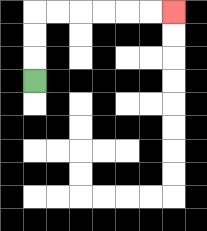{'start': '[1, 3]', 'end': '[7, 0]', 'path_directions': 'U,U,U,R,R,R,R,R,R', 'path_coordinates': '[[1, 3], [1, 2], [1, 1], [1, 0], [2, 0], [3, 0], [4, 0], [5, 0], [6, 0], [7, 0]]'}